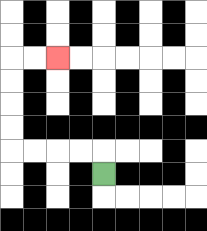{'start': '[4, 7]', 'end': '[2, 2]', 'path_directions': 'U,L,L,L,L,U,U,U,U,R,R', 'path_coordinates': '[[4, 7], [4, 6], [3, 6], [2, 6], [1, 6], [0, 6], [0, 5], [0, 4], [0, 3], [0, 2], [1, 2], [2, 2]]'}